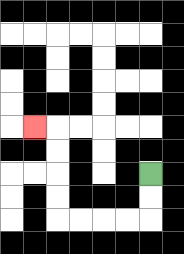{'start': '[6, 7]', 'end': '[1, 5]', 'path_directions': 'D,D,L,L,L,L,U,U,U,U,L', 'path_coordinates': '[[6, 7], [6, 8], [6, 9], [5, 9], [4, 9], [3, 9], [2, 9], [2, 8], [2, 7], [2, 6], [2, 5], [1, 5]]'}